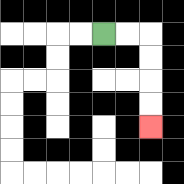{'start': '[4, 1]', 'end': '[6, 5]', 'path_directions': 'R,R,D,D,D,D', 'path_coordinates': '[[4, 1], [5, 1], [6, 1], [6, 2], [6, 3], [6, 4], [6, 5]]'}